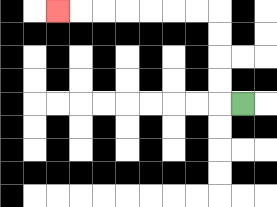{'start': '[10, 4]', 'end': '[2, 0]', 'path_directions': 'L,U,U,U,U,L,L,L,L,L,L,L', 'path_coordinates': '[[10, 4], [9, 4], [9, 3], [9, 2], [9, 1], [9, 0], [8, 0], [7, 0], [6, 0], [5, 0], [4, 0], [3, 0], [2, 0]]'}